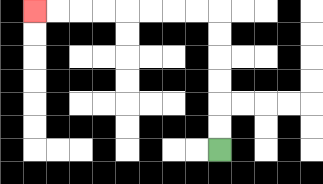{'start': '[9, 6]', 'end': '[1, 0]', 'path_directions': 'U,U,U,U,U,U,L,L,L,L,L,L,L,L', 'path_coordinates': '[[9, 6], [9, 5], [9, 4], [9, 3], [9, 2], [9, 1], [9, 0], [8, 0], [7, 0], [6, 0], [5, 0], [4, 0], [3, 0], [2, 0], [1, 0]]'}